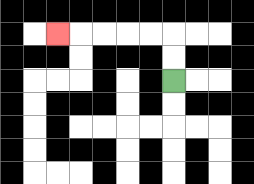{'start': '[7, 3]', 'end': '[2, 1]', 'path_directions': 'U,U,L,L,L,L,L', 'path_coordinates': '[[7, 3], [7, 2], [7, 1], [6, 1], [5, 1], [4, 1], [3, 1], [2, 1]]'}